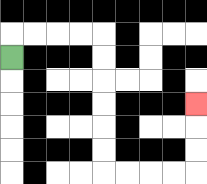{'start': '[0, 2]', 'end': '[8, 4]', 'path_directions': 'U,R,R,R,R,D,D,D,D,D,D,R,R,R,R,U,U,U', 'path_coordinates': '[[0, 2], [0, 1], [1, 1], [2, 1], [3, 1], [4, 1], [4, 2], [4, 3], [4, 4], [4, 5], [4, 6], [4, 7], [5, 7], [6, 7], [7, 7], [8, 7], [8, 6], [8, 5], [8, 4]]'}